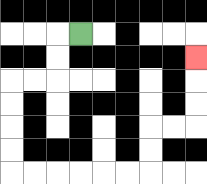{'start': '[3, 1]', 'end': '[8, 2]', 'path_directions': 'L,D,D,L,L,D,D,D,D,R,R,R,R,R,R,U,U,R,R,U,U,U', 'path_coordinates': '[[3, 1], [2, 1], [2, 2], [2, 3], [1, 3], [0, 3], [0, 4], [0, 5], [0, 6], [0, 7], [1, 7], [2, 7], [3, 7], [4, 7], [5, 7], [6, 7], [6, 6], [6, 5], [7, 5], [8, 5], [8, 4], [8, 3], [8, 2]]'}